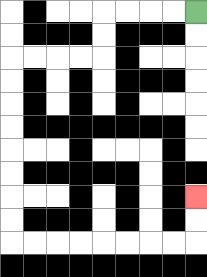{'start': '[8, 0]', 'end': '[8, 8]', 'path_directions': 'L,L,L,L,D,D,L,L,L,L,D,D,D,D,D,D,D,D,R,R,R,R,R,R,R,R,U,U', 'path_coordinates': '[[8, 0], [7, 0], [6, 0], [5, 0], [4, 0], [4, 1], [4, 2], [3, 2], [2, 2], [1, 2], [0, 2], [0, 3], [0, 4], [0, 5], [0, 6], [0, 7], [0, 8], [0, 9], [0, 10], [1, 10], [2, 10], [3, 10], [4, 10], [5, 10], [6, 10], [7, 10], [8, 10], [8, 9], [8, 8]]'}